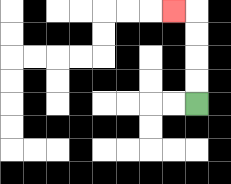{'start': '[8, 4]', 'end': '[7, 0]', 'path_directions': 'U,U,U,U,L', 'path_coordinates': '[[8, 4], [8, 3], [8, 2], [8, 1], [8, 0], [7, 0]]'}